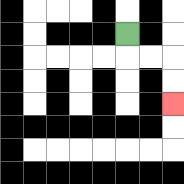{'start': '[5, 1]', 'end': '[7, 4]', 'path_directions': 'D,R,R,D,D', 'path_coordinates': '[[5, 1], [5, 2], [6, 2], [7, 2], [7, 3], [7, 4]]'}